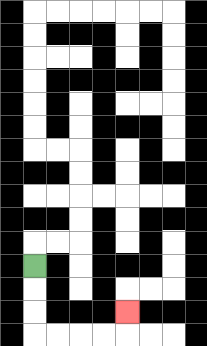{'start': '[1, 11]', 'end': '[5, 13]', 'path_directions': 'D,D,D,R,R,R,R,U', 'path_coordinates': '[[1, 11], [1, 12], [1, 13], [1, 14], [2, 14], [3, 14], [4, 14], [5, 14], [5, 13]]'}